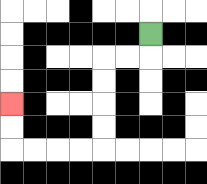{'start': '[6, 1]', 'end': '[0, 4]', 'path_directions': 'D,L,L,D,D,D,D,L,L,L,L,U,U', 'path_coordinates': '[[6, 1], [6, 2], [5, 2], [4, 2], [4, 3], [4, 4], [4, 5], [4, 6], [3, 6], [2, 6], [1, 6], [0, 6], [0, 5], [0, 4]]'}